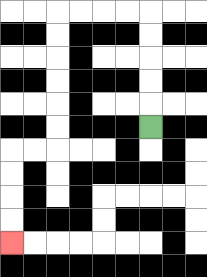{'start': '[6, 5]', 'end': '[0, 10]', 'path_directions': 'U,U,U,U,U,L,L,L,L,D,D,D,D,D,D,L,L,D,D,D,D', 'path_coordinates': '[[6, 5], [6, 4], [6, 3], [6, 2], [6, 1], [6, 0], [5, 0], [4, 0], [3, 0], [2, 0], [2, 1], [2, 2], [2, 3], [2, 4], [2, 5], [2, 6], [1, 6], [0, 6], [0, 7], [0, 8], [0, 9], [0, 10]]'}